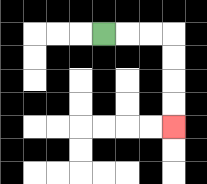{'start': '[4, 1]', 'end': '[7, 5]', 'path_directions': 'R,R,R,D,D,D,D', 'path_coordinates': '[[4, 1], [5, 1], [6, 1], [7, 1], [7, 2], [7, 3], [7, 4], [7, 5]]'}